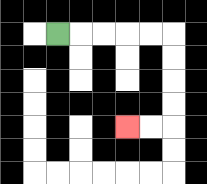{'start': '[2, 1]', 'end': '[5, 5]', 'path_directions': 'R,R,R,R,R,D,D,D,D,L,L', 'path_coordinates': '[[2, 1], [3, 1], [4, 1], [5, 1], [6, 1], [7, 1], [7, 2], [7, 3], [7, 4], [7, 5], [6, 5], [5, 5]]'}